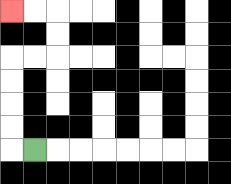{'start': '[1, 6]', 'end': '[0, 0]', 'path_directions': 'L,U,U,U,U,R,R,U,U,L,L', 'path_coordinates': '[[1, 6], [0, 6], [0, 5], [0, 4], [0, 3], [0, 2], [1, 2], [2, 2], [2, 1], [2, 0], [1, 0], [0, 0]]'}